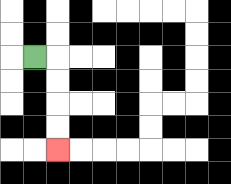{'start': '[1, 2]', 'end': '[2, 6]', 'path_directions': 'R,D,D,D,D', 'path_coordinates': '[[1, 2], [2, 2], [2, 3], [2, 4], [2, 5], [2, 6]]'}